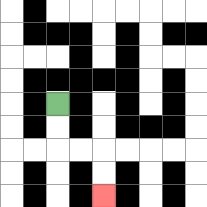{'start': '[2, 4]', 'end': '[4, 8]', 'path_directions': 'D,D,R,R,D,D', 'path_coordinates': '[[2, 4], [2, 5], [2, 6], [3, 6], [4, 6], [4, 7], [4, 8]]'}